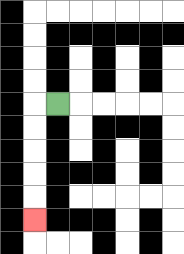{'start': '[2, 4]', 'end': '[1, 9]', 'path_directions': 'L,D,D,D,D,D', 'path_coordinates': '[[2, 4], [1, 4], [1, 5], [1, 6], [1, 7], [1, 8], [1, 9]]'}